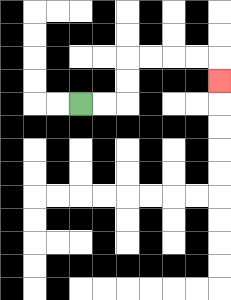{'start': '[3, 4]', 'end': '[9, 3]', 'path_directions': 'R,R,U,U,R,R,R,R,D', 'path_coordinates': '[[3, 4], [4, 4], [5, 4], [5, 3], [5, 2], [6, 2], [7, 2], [8, 2], [9, 2], [9, 3]]'}